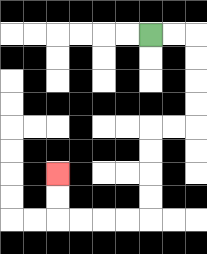{'start': '[6, 1]', 'end': '[2, 7]', 'path_directions': 'R,R,D,D,D,D,L,L,D,D,D,D,L,L,L,L,U,U', 'path_coordinates': '[[6, 1], [7, 1], [8, 1], [8, 2], [8, 3], [8, 4], [8, 5], [7, 5], [6, 5], [6, 6], [6, 7], [6, 8], [6, 9], [5, 9], [4, 9], [3, 9], [2, 9], [2, 8], [2, 7]]'}